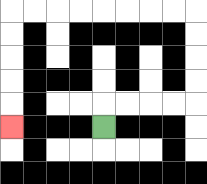{'start': '[4, 5]', 'end': '[0, 5]', 'path_directions': 'U,R,R,R,R,U,U,U,U,L,L,L,L,L,L,L,L,D,D,D,D,D', 'path_coordinates': '[[4, 5], [4, 4], [5, 4], [6, 4], [7, 4], [8, 4], [8, 3], [8, 2], [8, 1], [8, 0], [7, 0], [6, 0], [5, 0], [4, 0], [3, 0], [2, 0], [1, 0], [0, 0], [0, 1], [0, 2], [0, 3], [0, 4], [0, 5]]'}